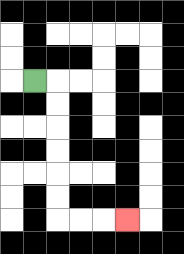{'start': '[1, 3]', 'end': '[5, 9]', 'path_directions': 'R,D,D,D,D,D,D,R,R,R', 'path_coordinates': '[[1, 3], [2, 3], [2, 4], [2, 5], [2, 6], [2, 7], [2, 8], [2, 9], [3, 9], [4, 9], [5, 9]]'}